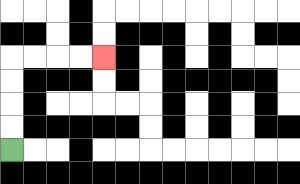{'start': '[0, 6]', 'end': '[4, 2]', 'path_directions': 'U,U,U,U,R,R,R,R', 'path_coordinates': '[[0, 6], [0, 5], [0, 4], [0, 3], [0, 2], [1, 2], [2, 2], [3, 2], [4, 2]]'}